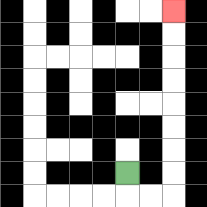{'start': '[5, 7]', 'end': '[7, 0]', 'path_directions': 'D,R,R,U,U,U,U,U,U,U,U', 'path_coordinates': '[[5, 7], [5, 8], [6, 8], [7, 8], [7, 7], [7, 6], [7, 5], [7, 4], [7, 3], [7, 2], [7, 1], [7, 0]]'}